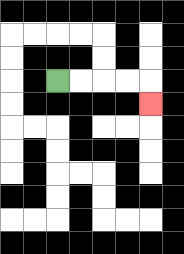{'start': '[2, 3]', 'end': '[6, 4]', 'path_directions': 'R,R,R,R,D', 'path_coordinates': '[[2, 3], [3, 3], [4, 3], [5, 3], [6, 3], [6, 4]]'}